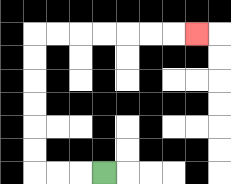{'start': '[4, 7]', 'end': '[8, 1]', 'path_directions': 'L,L,L,U,U,U,U,U,U,R,R,R,R,R,R,R', 'path_coordinates': '[[4, 7], [3, 7], [2, 7], [1, 7], [1, 6], [1, 5], [1, 4], [1, 3], [1, 2], [1, 1], [2, 1], [3, 1], [4, 1], [5, 1], [6, 1], [7, 1], [8, 1]]'}